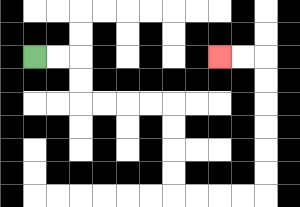{'start': '[1, 2]', 'end': '[9, 2]', 'path_directions': 'R,R,D,D,R,R,R,R,D,D,D,D,R,R,R,R,U,U,U,U,U,U,L,L', 'path_coordinates': '[[1, 2], [2, 2], [3, 2], [3, 3], [3, 4], [4, 4], [5, 4], [6, 4], [7, 4], [7, 5], [7, 6], [7, 7], [7, 8], [8, 8], [9, 8], [10, 8], [11, 8], [11, 7], [11, 6], [11, 5], [11, 4], [11, 3], [11, 2], [10, 2], [9, 2]]'}